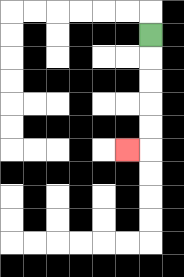{'start': '[6, 1]', 'end': '[5, 6]', 'path_directions': 'D,D,D,D,D,L', 'path_coordinates': '[[6, 1], [6, 2], [6, 3], [6, 4], [6, 5], [6, 6], [5, 6]]'}